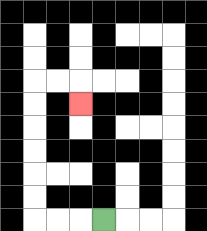{'start': '[4, 9]', 'end': '[3, 4]', 'path_directions': 'L,L,L,U,U,U,U,U,U,R,R,D', 'path_coordinates': '[[4, 9], [3, 9], [2, 9], [1, 9], [1, 8], [1, 7], [1, 6], [1, 5], [1, 4], [1, 3], [2, 3], [3, 3], [3, 4]]'}